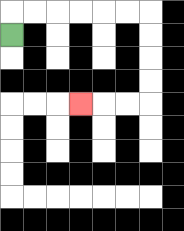{'start': '[0, 1]', 'end': '[3, 4]', 'path_directions': 'U,R,R,R,R,R,R,D,D,D,D,L,L,L', 'path_coordinates': '[[0, 1], [0, 0], [1, 0], [2, 0], [3, 0], [4, 0], [5, 0], [6, 0], [6, 1], [6, 2], [6, 3], [6, 4], [5, 4], [4, 4], [3, 4]]'}